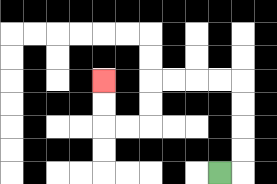{'start': '[9, 7]', 'end': '[4, 3]', 'path_directions': 'R,U,U,U,U,L,L,L,L,D,D,L,L,U,U', 'path_coordinates': '[[9, 7], [10, 7], [10, 6], [10, 5], [10, 4], [10, 3], [9, 3], [8, 3], [7, 3], [6, 3], [6, 4], [6, 5], [5, 5], [4, 5], [4, 4], [4, 3]]'}